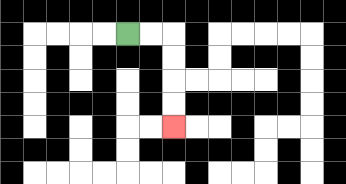{'start': '[5, 1]', 'end': '[7, 5]', 'path_directions': 'R,R,D,D,D,D', 'path_coordinates': '[[5, 1], [6, 1], [7, 1], [7, 2], [7, 3], [7, 4], [7, 5]]'}